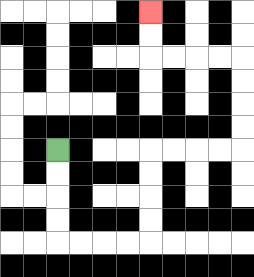{'start': '[2, 6]', 'end': '[6, 0]', 'path_directions': 'D,D,D,D,R,R,R,R,U,U,U,U,R,R,R,R,U,U,U,U,L,L,L,L,U,U', 'path_coordinates': '[[2, 6], [2, 7], [2, 8], [2, 9], [2, 10], [3, 10], [4, 10], [5, 10], [6, 10], [6, 9], [6, 8], [6, 7], [6, 6], [7, 6], [8, 6], [9, 6], [10, 6], [10, 5], [10, 4], [10, 3], [10, 2], [9, 2], [8, 2], [7, 2], [6, 2], [6, 1], [6, 0]]'}